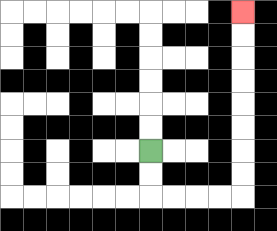{'start': '[6, 6]', 'end': '[10, 0]', 'path_directions': 'D,D,R,R,R,R,U,U,U,U,U,U,U,U', 'path_coordinates': '[[6, 6], [6, 7], [6, 8], [7, 8], [8, 8], [9, 8], [10, 8], [10, 7], [10, 6], [10, 5], [10, 4], [10, 3], [10, 2], [10, 1], [10, 0]]'}